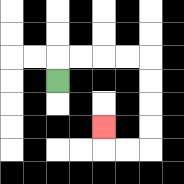{'start': '[2, 3]', 'end': '[4, 5]', 'path_directions': 'U,R,R,R,R,D,D,D,D,L,L,U', 'path_coordinates': '[[2, 3], [2, 2], [3, 2], [4, 2], [5, 2], [6, 2], [6, 3], [6, 4], [6, 5], [6, 6], [5, 6], [4, 6], [4, 5]]'}